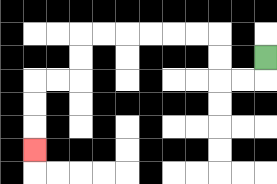{'start': '[11, 2]', 'end': '[1, 6]', 'path_directions': 'D,L,L,U,U,L,L,L,L,L,L,D,D,L,L,D,D,D', 'path_coordinates': '[[11, 2], [11, 3], [10, 3], [9, 3], [9, 2], [9, 1], [8, 1], [7, 1], [6, 1], [5, 1], [4, 1], [3, 1], [3, 2], [3, 3], [2, 3], [1, 3], [1, 4], [1, 5], [1, 6]]'}